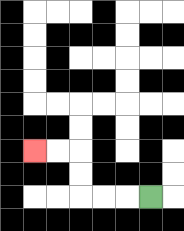{'start': '[6, 8]', 'end': '[1, 6]', 'path_directions': 'L,L,L,U,U,L,L', 'path_coordinates': '[[6, 8], [5, 8], [4, 8], [3, 8], [3, 7], [3, 6], [2, 6], [1, 6]]'}